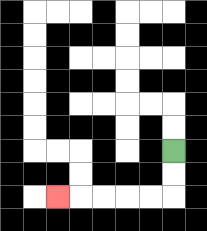{'start': '[7, 6]', 'end': '[2, 8]', 'path_directions': 'D,D,L,L,L,L,L', 'path_coordinates': '[[7, 6], [7, 7], [7, 8], [6, 8], [5, 8], [4, 8], [3, 8], [2, 8]]'}